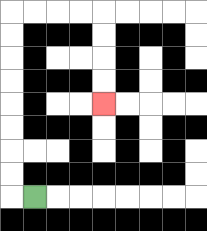{'start': '[1, 8]', 'end': '[4, 4]', 'path_directions': 'L,U,U,U,U,U,U,U,U,R,R,R,R,D,D,D,D', 'path_coordinates': '[[1, 8], [0, 8], [0, 7], [0, 6], [0, 5], [0, 4], [0, 3], [0, 2], [0, 1], [0, 0], [1, 0], [2, 0], [3, 0], [4, 0], [4, 1], [4, 2], [4, 3], [4, 4]]'}